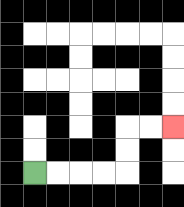{'start': '[1, 7]', 'end': '[7, 5]', 'path_directions': 'R,R,R,R,U,U,R,R', 'path_coordinates': '[[1, 7], [2, 7], [3, 7], [4, 7], [5, 7], [5, 6], [5, 5], [6, 5], [7, 5]]'}